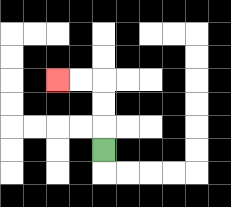{'start': '[4, 6]', 'end': '[2, 3]', 'path_directions': 'U,U,U,L,L', 'path_coordinates': '[[4, 6], [4, 5], [4, 4], [4, 3], [3, 3], [2, 3]]'}